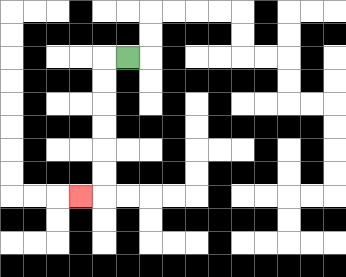{'start': '[5, 2]', 'end': '[3, 8]', 'path_directions': 'L,D,D,D,D,D,D,L', 'path_coordinates': '[[5, 2], [4, 2], [4, 3], [4, 4], [4, 5], [4, 6], [4, 7], [4, 8], [3, 8]]'}